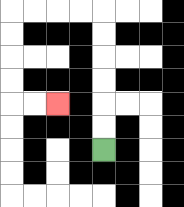{'start': '[4, 6]', 'end': '[2, 4]', 'path_directions': 'U,U,U,U,U,U,L,L,L,L,D,D,D,D,R,R', 'path_coordinates': '[[4, 6], [4, 5], [4, 4], [4, 3], [4, 2], [4, 1], [4, 0], [3, 0], [2, 0], [1, 0], [0, 0], [0, 1], [0, 2], [0, 3], [0, 4], [1, 4], [2, 4]]'}